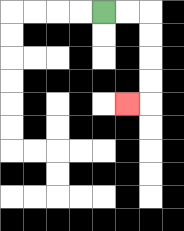{'start': '[4, 0]', 'end': '[5, 4]', 'path_directions': 'R,R,D,D,D,D,L', 'path_coordinates': '[[4, 0], [5, 0], [6, 0], [6, 1], [6, 2], [6, 3], [6, 4], [5, 4]]'}